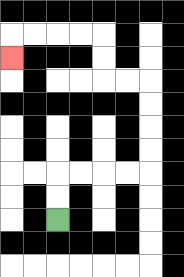{'start': '[2, 9]', 'end': '[0, 2]', 'path_directions': 'U,U,R,R,R,R,U,U,U,U,L,L,U,U,L,L,L,L,D', 'path_coordinates': '[[2, 9], [2, 8], [2, 7], [3, 7], [4, 7], [5, 7], [6, 7], [6, 6], [6, 5], [6, 4], [6, 3], [5, 3], [4, 3], [4, 2], [4, 1], [3, 1], [2, 1], [1, 1], [0, 1], [0, 2]]'}